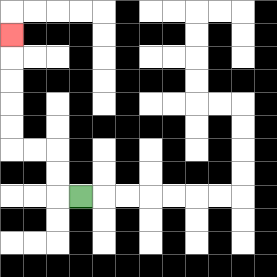{'start': '[3, 8]', 'end': '[0, 1]', 'path_directions': 'L,U,U,L,L,U,U,U,U,U', 'path_coordinates': '[[3, 8], [2, 8], [2, 7], [2, 6], [1, 6], [0, 6], [0, 5], [0, 4], [0, 3], [0, 2], [0, 1]]'}